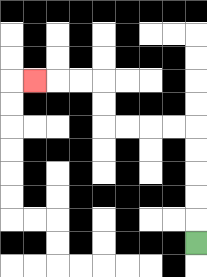{'start': '[8, 10]', 'end': '[1, 3]', 'path_directions': 'U,U,U,U,U,L,L,L,L,U,U,L,L,L', 'path_coordinates': '[[8, 10], [8, 9], [8, 8], [8, 7], [8, 6], [8, 5], [7, 5], [6, 5], [5, 5], [4, 5], [4, 4], [4, 3], [3, 3], [2, 3], [1, 3]]'}